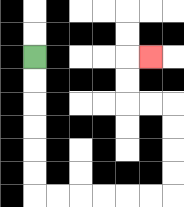{'start': '[1, 2]', 'end': '[6, 2]', 'path_directions': 'D,D,D,D,D,D,R,R,R,R,R,R,U,U,U,U,L,L,U,U,R', 'path_coordinates': '[[1, 2], [1, 3], [1, 4], [1, 5], [1, 6], [1, 7], [1, 8], [2, 8], [3, 8], [4, 8], [5, 8], [6, 8], [7, 8], [7, 7], [7, 6], [7, 5], [7, 4], [6, 4], [5, 4], [5, 3], [5, 2], [6, 2]]'}